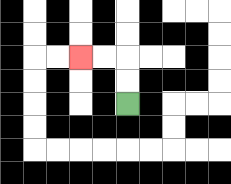{'start': '[5, 4]', 'end': '[3, 2]', 'path_directions': 'U,U,L,L', 'path_coordinates': '[[5, 4], [5, 3], [5, 2], [4, 2], [3, 2]]'}